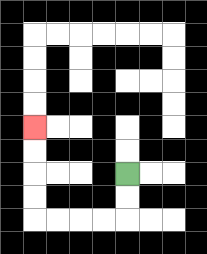{'start': '[5, 7]', 'end': '[1, 5]', 'path_directions': 'D,D,L,L,L,L,U,U,U,U', 'path_coordinates': '[[5, 7], [5, 8], [5, 9], [4, 9], [3, 9], [2, 9], [1, 9], [1, 8], [1, 7], [1, 6], [1, 5]]'}